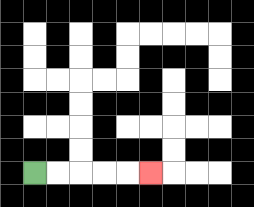{'start': '[1, 7]', 'end': '[6, 7]', 'path_directions': 'R,R,R,R,R', 'path_coordinates': '[[1, 7], [2, 7], [3, 7], [4, 7], [5, 7], [6, 7]]'}